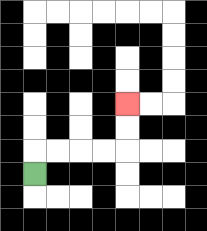{'start': '[1, 7]', 'end': '[5, 4]', 'path_directions': 'U,R,R,R,R,U,U', 'path_coordinates': '[[1, 7], [1, 6], [2, 6], [3, 6], [4, 6], [5, 6], [5, 5], [5, 4]]'}